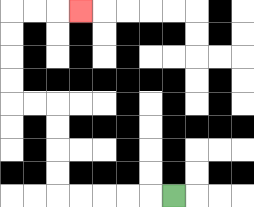{'start': '[7, 8]', 'end': '[3, 0]', 'path_directions': 'L,L,L,L,L,U,U,U,U,L,L,U,U,U,U,R,R,R', 'path_coordinates': '[[7, 8], [6, 8], [5, 8], [4, 8], [3, 8], [2, 8], [2, 7], [2, 6], [2, 5], [2, 4], [1, 4], [0, 4], [0, 3], [0, 2], [0, 1], [0, 0], [1, 0], [2, 0], [3, 0]]'}